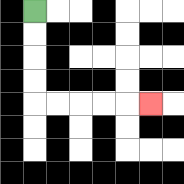{'start': '[1, 0]', 'end': '[6, 4]', 'path_directions': 'D,D,D,D,R,R,R,R,R', 'path_coordinates': '[[1, 0], [1, 1], [1, 2], [1, 3], [1, 4], [2, 4], [3, 4], [4, 4], [5, 4], [6, 4]]'}